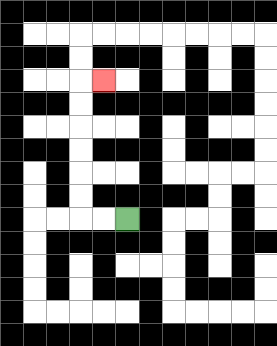{'start': '[5, 9]', 'end': '[4, 3]', 'path_directions': 'L,L,U,U,U,U,U,U,R', 'path_coordinates': '[[5, 9], [4, 9], [3, 9], [3, 8], [3, 7], [3, 6], [3, 5], [3, 4], [3, 3], [4, 3]]'}